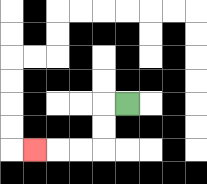{'start': '[5, 4]', 'end': '[1, 6]', 'path_directions': 'L,D,D,L,L,L', 'path_coordinates': '[[5, 4], [4, 4], [4, 5], [4, 6], [3, 6], [2, 6], [1, 6]]'}